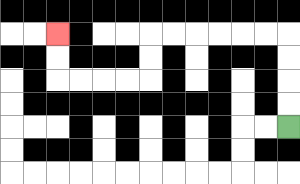{'start': '[12, 5]', 'end': '[2, 1]', 'path_directions': 'U,U,U,U,L,L,L,L,L,L,D,D,L,L,L,L,U,U', 'path_coordinates': '[[12, 5], [12, 4], [12, 3], [12, 2], [12, 1], [11, 1], [10, 1], [9, 1], [8, 1], [7, 1], [6, 1], [6, 2], [6, 3], [5, 3], [4, 3], [3, 3], [2, 3], [2, 2], [2, 1]]'}